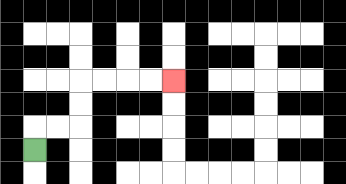{'start': '[1, 6]', 'end': '[7, 3]', 'path_directions': 'U,R,R,U,U,R,R,R,R', 'path_coordinates': '[[1, 6], [1, 5], [2, 5], [3, 5], [3, 4], [3, 3], [4, 3], [5, 3], [6, 3], [7, 3]]'}